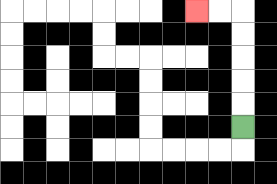{'start': '[10, 5]', 'end': '[8, 0]', 'path_directions': 'U,U,U,U,U,L,L', 'path_coordinates': '[[10, 5], [10, 4], [10, 3], [10, 2], [10, 1], [10, 0], [9, 0], [8, 0]]'}